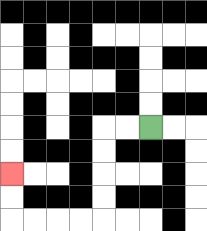{'start': '[6, 5]', 'end': '[0, 7]', 'path_directions': 'L,L,D,D,D,D,L,L,L,L,U,U', 'path_coordinates': '[[6, 5], [5, 5], [4, 5], [4, 6], [4, 7], [4, 8], [4, 9], [3, 9], [2, 9], [1, 9], [0, 9], [0, 8], [0, 7]]'}